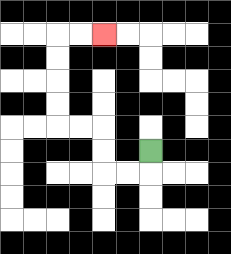{'start': '[6, 6]', 'end': '[4, 1]', 'path_directions': 'D,L,L,U,U,L,L,U,U,U,U,R,R', 'path_coordinates': '[[6, 6], [6, 7], [5, 7], [4, 7], [4, 6], [4, 5], [3, 5], [2, 5], [2, 4], [2, 3], [2, 2], [2, 1], [3, 1], [4, 1]]'}